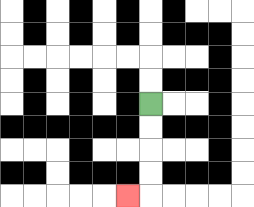{'start': '[6, 4]', 'end': '[5, 8]', 'path_directions': 'D,D,D,D,L', 'path_coordinates': '[[6, 4], [6, 5], [6, 6], [6, 7], [6, 8], [5, 8]]'}